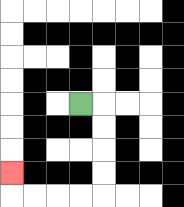{'start': '[3, 4]', 'end': '[0, 7]', 'path_directions': 'R,D,D,D,D,L,L,L,L,U', 'path_coordinates': '[[3, 4], [4, 4], [4, 5], [4, 6], [4, 7], [4, 8], [3, 8], [2, 8], [1, 8], [0, 8], [0, 7]]'}